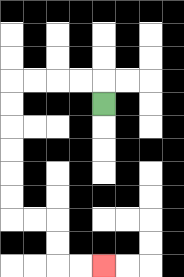{'start': '[4, 4]', 'end': '[4, 11]', 'path_directions': 'U,L,L,L,L,D,D,D,D,D,D,R,R,D,D,R,R', 'path_coordinates': '[[4, 4], [4, 3], [3, 3], [2, 3], [1, 3], [0, 3], [0, 4], [0, 5], [0, 6], [0, 7], [0, 8], [0, 9], [1, 9], [2, 9], [2, 10], [2, 11], [3, 11], [4, 11]]'}